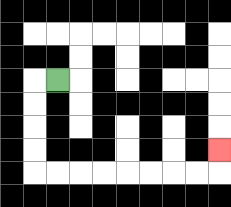{'start': '[2, 3]', 'end': '[9, 6]', 'path_directions': 'L,D,D,D,D,R,R,R,R,R,R,R,R,U', 'path_coordinates': '[[2, 3], [1, 3], [1, 4], [1, 5], [1, 6], [1, 7], [2, 7], [3, 7], [4, 7], [5, 7], [6, 7], [7, 7], [8, 7], [9, 7], [9, 6]]'}